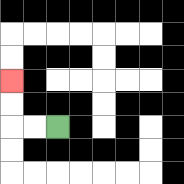{'start': '[2, 5]', 'end': '[0, 3]', 'path_directions': 'L,L,U,U', 'path_coordinates': '[[2, 5], [1, 5], [0, 5], [0, 4], [0, 3]]'}